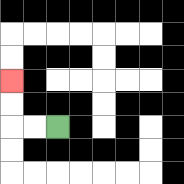{'start': '[2, 5]', 'end': '[0, 3]', 'path_directions': 'L,L,U,U', 'path_coordinates': '[[2, 5], [1, 5], [0, 5], [0, 4], [0, 3]]'}